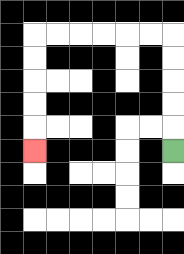{'start': '[7, 6]', 'end': '[1, 6]', 'path_directions': 'U,U,U,U,U,L,L,L,L,L,L,D,D,D,D,D', 'path_coordinates': '[[7, 6], [7, 5], [7, 4], [7, 3], [7, 2], [7, 1], [6, 1], [5, 1], [4, 1], [3, 1], [2, 1], [1, 1], [1, 2], [1, 3], [1, 4], [1, 5], [1, 6]]'}